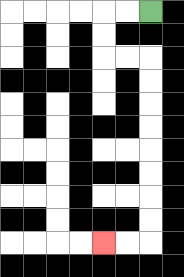{'start': '[6, 0]', 'end': '[4, 10]', 'path_directions': 'L,L,D,D,R,R,D,D,D,D,D,D,D,D,L,L', 'path_coordinates': '[[6, 0], [5, 0], [4, 0], [4, 1], [4, 2], [5, 2], [6, 2], [6, 3], [6, 4], [6, 5], [6, 6], [6, 7], [6, 8], [6, 9], [6, 10], [5, 10], [4, 10]]'}